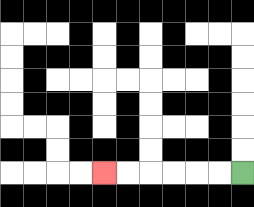{'start': '[10, 7]', 'end': '[4, 7]', 'path_directions': 'L,L,L,L,L,L', 'path_coordinates': '[[10, 7], [9, 7], [8, 7], [7, 7], [6, 7], [5, 7], [4, 7]]'}